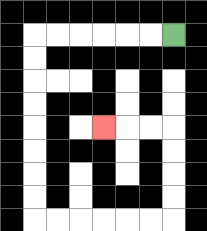{'start': '[7, 1]', 'end': '[4, 5]', 'path_directions': 'L,L,L,L,L,L,D,D,D,D,D,D,D,D,R,R,R,R,R,R,U,U,U,U,L,L,L', 'path_coordinates': '[[7, 1], [6, 1], [5, 1], [4, 1], [3, 1], [2, 1], [1, 1], [1, 2], [1, 3], [1, 4], [1, 5], [1, 6], [1, 7], [1, 8], [1, 9], [2, 9], [3, 9], [4, 9], [5, 9], [6, 9], [7, 9], [7, 8], [7, 7], [7, 6], [7, 5], [6, 5], [5, 5], [4, 5]]'}